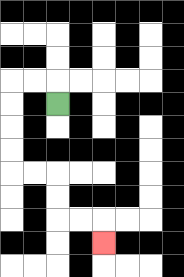{'start': '[2, 4]', 'end': '[4, 10]', 'path_directions': 'U,L,L,D,D,D,D,R,R,D,D,R,R,D', 'path_coordinates': '[[2, 4], [2, 3], [1, 3], [0, 3], [0, 4], [0, 5], [0, 6], [0, 7], [1, 7], [2, 7], [2, 8], [2, 9], [3, 9], [4, 9], [4, 10]]'}